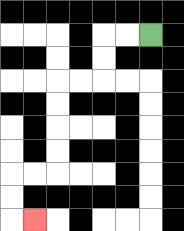{'start': '[6, 1]', 'end': '[1, 9]', 'path_directions': 'L,L,D,D,L,L,D,D,D,D,L,L,D,D,R', 'path_coordinates': '[[6, 1], [5, 1], [4, 1], [4, 2], [4, 3], [3, 3], [2, 3], [2, 4], [2, 5], [2, 6], [2, 7], [1, 7], [0, 7], [0, 8], [0, 9], [1, 9]]'}